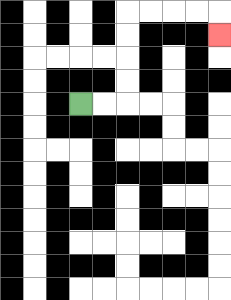{'start': '[3, 4]', 'end': '[9, 1]', 'path_directions': 'R,R,U,U,U,U,R,R,R,R,D', 'path_coordinates': '[[3, 4], [4, 4], [5, 4], [5, 3], [5, 2], [5, 1], [5, 0], [6, 0], [7, 0], [8, 0], [9, 0], [9, 1]]'}